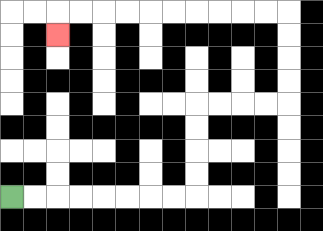{'start': '[0, 8]', 'end': '[2, 1]', 'path_directions': 'R,R,R,R,R,R,R,R,U,U,U,U,R,R,R,R,U,U,U,U,L,L,L,L,L,L,L,L,L,L,D', 'path_coordinates': '[[0, 8], [1, 8], [2, 8], [3, 8], [4, 8], [5, 8], [6, 8], [7, 8], [8, 8], [8, 7], [8, 6], [8, 5], [8, 4], [9, 4], [10, 4], [11, 4], [12, 4], [12, 3], [12, 2], [12, 1], [12, 0], [11, 0], [10, 0], [9, 0], [8, 0], [7, 0], [6, 0], [5, 0], [4, 0], [3, 0], [2, 0], [2, 1]]'}